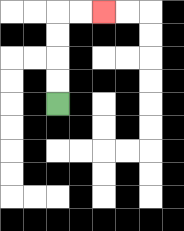{'start': '[2, 4]', 'end': '[4, 0]', 'path_directions': 'U,U,U,U,R,R', 'path_coordinates': '[[2, 4], [2, 3], [2, 2], [2, 1], [2, 0], [3, 0], [4, 0]]'}